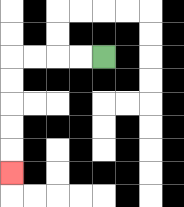{'start': '[4, 2]', 'end': '[0, 7]', 'path_directions': 'L,L,L,L,D,D,D,D,D', 'path_coordinates': '[[4, 2], [3, 2], [2, 2], [1, 2], [0, 2], [0, 3], [0, 4], [0, 5], [0, 6], [0, 7]]'}